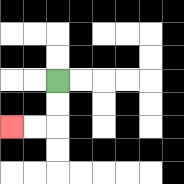{'start': '[2, 3]', 'end': '[0, 5]', 'path_directions': 'D,D,L,L', 'path_coordinates': '[[2, 3], [2, 4], [2, 5], [1, 5], [0, 5]]'}